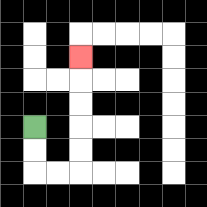{'start': '[1, 5]', 'end': '[3, 2]', 'path_directions': 'D,D,R,R,U,U,U,U,U', 'path_coordinates': '[[1, 5], [1, 6], [1, 7], [2, 7], [3, 7], [3, 6], [3, 5], [3, 4], [3, 3], [3, 2]]'}